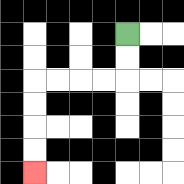{'start': '[5, 1]', 'end': '[1, 7]', 'path_directions': 'D,D,L,L,L,L,D,D,D,D', 'path_coordinates': '[[5, 1], [5, 2], [5, 3], [4, 3], [3, 3], [2, 3], [1, 3], [1, 4], [1, 5], [1, 6], [1, 7]]'}